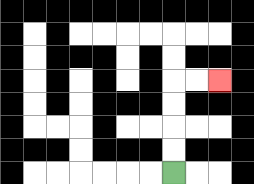{'start': '[7, 7]', 'end': '[9, 3]', 'path_directions': 'U,U,U,U,R,R', 'path_coordinates': '[[7, 7], [7, 6], [7, 5], [7, 4], [7, 3], [8, 3], [9, 3]]'}